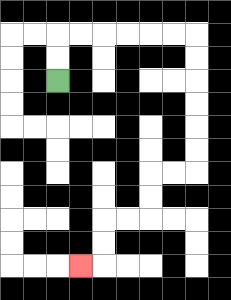{'start': '[2, 3]', 'end': '[3, 11]', 'path_directions': 'U,U,R,R,R,R,R,R,D,D,D,D,D,D,L,L,D,D,L,L,D,D,L', 'path_coordinates': '[[2, 3], [2, 2], [2, 1], [3, 1], [4, 1], [5, 1], [6, 1], [7, 1], [8, 1], [8, 2], [8, 3], [8, 4], [8, 5], [8, 6], [8, 7], [7, 7], [6, 7], [6, 8], [6, 9], [5, 9], [4, 9], [4, 10], [4, 11], [3, 11]]'}